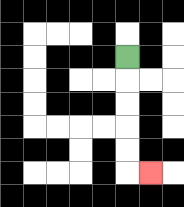{'start': '[5, 2]', 'end': '[6, 7]', 'path_directions': 'D,D,D,D,D,R', 'path_coordinates': '[[5, 2], [5, 3], [5, 4], [5, 5], [5, 6], [5, 7], [6, 7]]'}